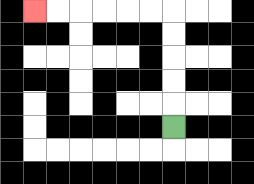{'start': '[7, 5]', 'end': '[1, 0]', 'path_directions': 'U,U,U,U,U,L,L,L,L,L,L', 'path_coordinates': '[[7, 5], [7, 4], [7, 3], [7, 2], [7, 1], [7, 0], [6, 0], [5, 0], [4, 0], [3, 0], [2, 0], [1, 0]]'}